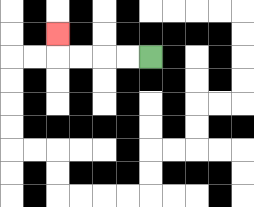{'start': '[6, 2]', 'end': '[2, 1]', 'path_directions': 'L,L,L,L,U', 'path_coordinates': '[[6, 2], [5, 2], [4, 2], [3, 2], [2, 2], [2, 1]]'}